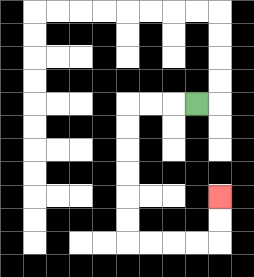{'start': '[8, 4]', 'end': '[9, 8]', 'path_directions': 'L,L,L,D,D,D,D,D,D,R,R,R,R,U,U', 'path_coordinates': '[[8, 4], [7, 4], [6, 4], [5, 4], [5, 5], [5, 6], [5, 7], [5, 8], [5, 9], [5, 10], [6, 10], [7, 10], [8, 10], [9, 10], [9, 9], [9, 8]]'}